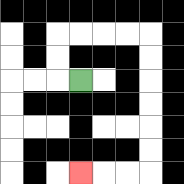{'start': '[3, 3]', 'end': '[3, 7]', 'path_directions': 'L,U,U,R,R,R,R,D,D,D,D,D,D,L,L,L', 'path_coordinates': '[[3, 3], [2, 3], [2, 2], [2, 1], [3, 1], [4, 1], [5, 1], [6, 1], [6, 2], [6, 3], [6, 4], [6, 5], [6, 6], [6, 7], [5, 7], [4, 7], [3, 7]]'}